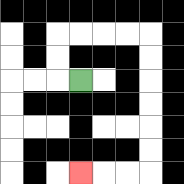{'start': '[3, 3]', 'end': '[3, 7]', 'path_directions': 'L,U,U,R,R,R,R,D,D,D,D,D,D,L,L,L', 'path_coordinates': '[[3, 3], [2, 3], [2, 2], [2, 1], [3, 1], [4, 1], [5, 1], [6, 1], [6, 2], [6, 3], [6, 4], [6, 5], [6, 6], [6, 7], [5, 7], [4, 7], [3, 7]]'}